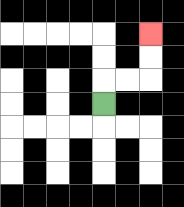{'start': '[4, 4]', 'end': '[6, 1]', 'path_directions': 'U,R,R,U,U', 'path_coordinates': '[[4, 4], [4, 3], [5, 3], [6, 3], [6, 2], [6, 1]]'}